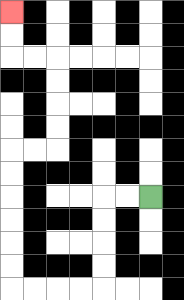{'start': '[6, 8]', 'end': '[0, 0]', 'path_directions': 'L,L,D,D,D,D,L,L,L,L,U,U,U,U,U,U,R,R,U,U,U,U,L,L,U,U', 'path_coordinates': '[[6, 8], [5, 8], [4, 8], [4, 9], [4, 10], [4, 11], [4, 12], [3, 12], [2, 12], [1, 12], [0, 12], [0, 11], [0, 10], [0, 9], [0, 8], [0, 7], [0, 6], [1, 6], [2, 6], [2, 5], [2, 4], [2, 3], [2, 2], [1, 2], [0, 2], [0, 1], [0, 0]]'}